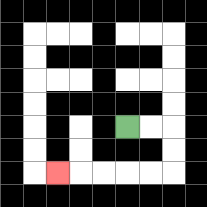{'start': '[5, 5]', 'end': '[2, 7]', 'path_directions': 'R,R,D,D,L,L,L,L,L', 'path_coordinates': '[[5, 5], [6, 5], [7, 5], [7, 6], [7, 7], [6, 7], [5, 7], [4, 7], [3, 7], [2, 7]]'}